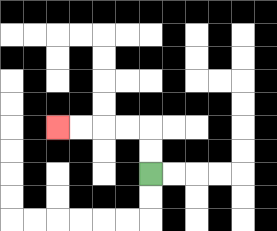{'start': '[6, 7]', 'end': '[2, 5]', 'path_directions': 'U,U,L,L,L,L', 'path_coordinates': '[[6, 7], [6, 6], [6, 5], [5, 5], [4, 5], [3, 5], [2, 5]]'}